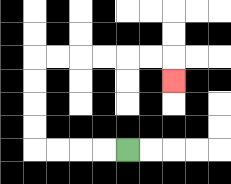{'start': '[5, 6]', 'end': '[7, 3]', 'path_directions': 'L,L,L,L,U,U,U,U,R,R,R,R,R,R,D', 'path_coordinates': '[[5, 6], [4, 6], [3, 6], [2, 6], [1, 6], [1, 5], [1, 4], [1, 3], [1, 2], [2, 2], [3, 2], [4, 2], [5, 2], [6, 2], [7, 2], [7, 3]]'}